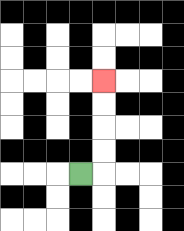{'start': '[3, 7]', 'end': '[4, 3]', 'path_directions': 'R,U,U,U,U', 'path_coordinates': '[[3, 7], [4, 7], [4, 6], [4, 5], [4, 4], [4, 3]]'}